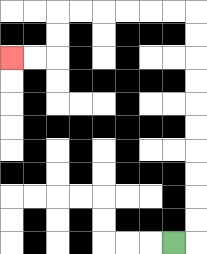{'start': '[7, 10]', 'end': '[0, 2]', 'path_directions': 'R,U,U,U,U,U,U,U,U,U,U,L,L,L,L,L,L,D,D,L,L', 'path_coordinates': '[[7, 10], [8, 10], [8, 9], [8, 8], [8, 7], [8, 6], [8, 5], [8, 4], [8, 3], [8, 2], [8, 1], [8, 0], [7, 0], [6, 0], [5, 0], [4, 0], [3, 0], [2, 0], [2, 1], [2, 2], [1, 2], [0, 2]]'}